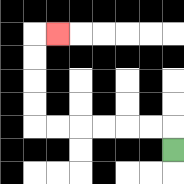{'start': '[7, 6]', 'end': '[2, 1]', 'path_directions': 'U,L,L,L,L,L,L,U,U,U,U,R', 'path_coordinates': '[[7, 6], [7, 5], [6, 5], [5, 5], [4, 5], [3, 5], [2, 5], [1, 5], [1, 4], [1, 3], [1, 2], [1, 1], [2, 1]]'}